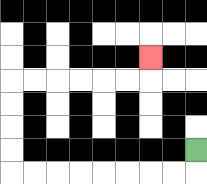{'start': '[8, 6]', 'end': '[6, 2]', 'path_directions': 'D,L,L,L,L,L,L,L,L,U,U,U,U,R,R,R,R,R,R,U', 'path_coordinates': '[[8, 6], [8, 7], [7, 7], [6, 7], [5, 7], [4, 7], [3, 7], [2, 7], [1, 7], [0, 7], [0, 6], [0, 5], [0, 4], [0, 3], [1, 3], [2, 3], [3, 3], [4, 3], [5, 3], [6, 3], [6, 2]]'}